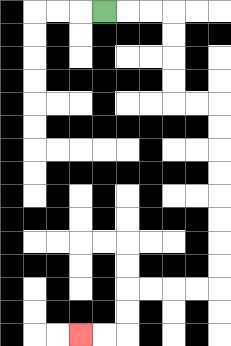{'start': '[4, 0]', 'end': '[3, 14]', 'path_directions': 'R,R,R,D,D,D,D,R,R,D,D,D,D,D,D,D,D,L,L,L,L,D,D,L,L', 'path_coordinates': '[[4, 0], [5, 0], [6, 0], [7, 0], [7, 1], [7, 2], [7, 3], [7, 4], [8, 4], [9, 4], [9, 5], [9, 6], [9, 7], [9, 8], [9, 9], [9, 10], [9, 11], [9, 12], [8, 12], [7, 12], [6, 12], [5, 12], [5, 13], [5, 14], [4, 14], [3, 14]]'}